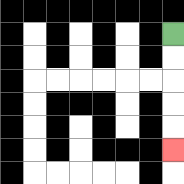{'start': '[7, 1]', 'end': '[7, 6]', 'path_directions': 'D,D,D,D,D', 'path_coordinates': '[[7, 1], [7, 2], [7, 3], [7, 4], [7, 5], [7, 6]]'}